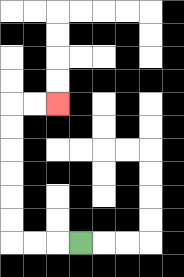{'start': '[3, 10]', 'end': '[2, 4]', 'path_directions': 'L,L,L,U,U,U,U,U,U,R,R', 'path_coordinates': '[[3, 10], [2, 10], [1, 10], [0, 10], [0, 9], [0, 8], [0, 7], [0, 6], [0, 5], [0, 4], [1, 4], [2, 4]]'}